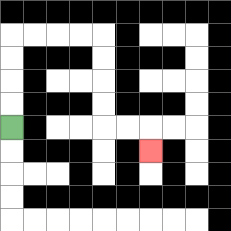{'start': '[0, 5]', 'end': '[6, 6]', 'path_directions': 'U,U,U,U,R,R,R,R,D,D,D,D,R,R,D', 'path_coordinates': '[[0, 5], [0, 4], [0, 3], [0, 2], [0, 1], [1, 1], [2, 1], [3, 1], [4, 1], [4, 2], [4, 3], [4, 4], [4, 5], [5, 5], [6, 5], [6, 6]]'}